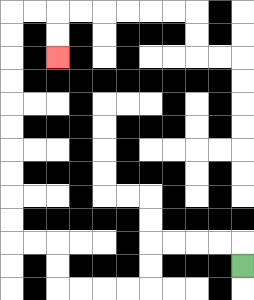{'start': '[10, 11]', 'end': '[2, 2]', 'path_directions': 'U,L,L,L,L,D,D,L,L,L,L,U,U,L,L,U,U,U,U,U,U,U,U,U,U,R,R,D,D', 'path_coordinates': '[[10, 11], [10, 10], [9, 10], [8, 10], [7, 10], [6, 10], [6, 11], [6, 12], [5, 12], [4, 12], [3, 12], [2, 12], [2, 11], [2, 10], [1, 10], [0, 10], [0, 9], [0, 8], [0, 7], [0, 6], [0, 5], [0, 4], [0, 3], [0, 2], [0, 1], [0, 0], [1, 0], [2, 0], [2, 1], [2, 2]]'}